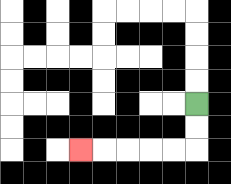{'start': '[8, 4]', 'end': '[3, 6]', 'path_directions': 'D,D,L,L,L,L,L', 'path_coordinates': '[[8, 4], [8, 5], [8, 6], [7, 6], [6, 6], [5, 6], [4, 6], [3, 6]]'}